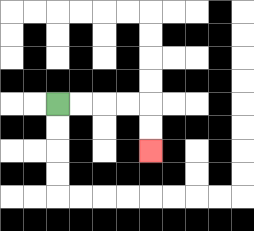{'start': '[2, 4]', 'end': '[6, 6]', 'path_directions': 'R,R,R,R,D,D', 'path_coordinates': '[[2, 4], [3, 4], [4, 4], [5, 4], [6, 4], [6, 5], [6, 6]]'}